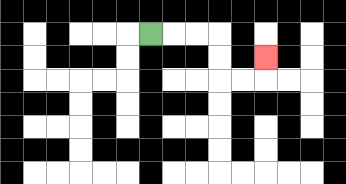{'start': '[6, 1]', 'end': '[11, 2]', 'path_directions': 'R,R,R,D,D,R,R,U', 'path_coordinates': '[[6, 1], [7, 1], [8, 1], [9, 1], [9, 2], [9, 3], [10, 3], [11, 3], [11, 2]]'}